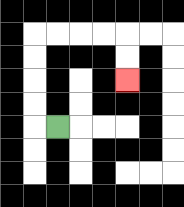{'start': '[2, 5]', 'end': '[5, 3]', 'path_directions': 'L,U,U,U,U,R,R,R,R,D,D', 'path_coordinates': '[[2, 5], [1, 5], [1, 4], [1, 3], [1, 2], [1, 1], [2, 1], [3, 1], [4, 1], [5, 1], [5, 2], [5, 3]]'}